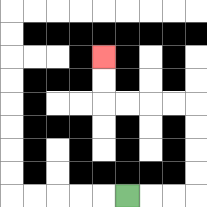{'start': '[5, 8]', 'end': '[4, 2]', 'path_directions': 'R,R,R,U,U,U,U,L,L,L,L,U,U', 'path_coordinates': '[[5, 8], [6, 8], [7, 8], [8, 8], [8, 7], [8, 6], [8, 5], [8, 4], [7, 4], [6, 4], [5, 4], [4, 4], [4, 3], [4, 2]]'}